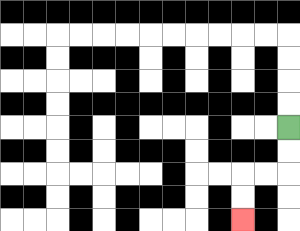{'start': '[12, 5]', 'end': '[10, 9]', 'path_directions': 'D,D,L,L,D,D', 'path_coordinates': '[[12, 5], [12, 6], [12, 7], [11, 7], [10, 7], [10, 8], [10, 9]]'}